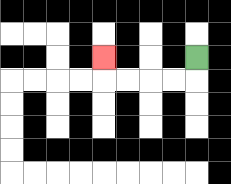{'start': '[8, 2]', 'end': '[4, 2]', 'path_directions': 'D,L,L,L,L,U', 'path_coordinates': '[[8, 2], [8, 3], [7, 3], [6, 3], [5, 3], [4, 3], [4, 2]]'}